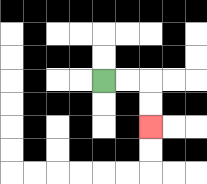{'start': '[4, 3]', 'end': '[6, 5]', 'path_directions': 'R,R,D,D', 'path_coordinates': '[[4, 3], [5, 3], [6, 3], [6, 4], [6, 5]]'}